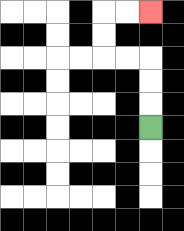{'start': '[6, 5]', 'end': '[6, 0]', 'path_directions': 'U,U,U,L,L,U,U,R,R', 'path_coordinates': '[[6, 5], [6, 4], [6, 3], [6, 2], [5, 2], [4, 2], [4, 1], [4, 0], [5, 0], [6, 0]]'}